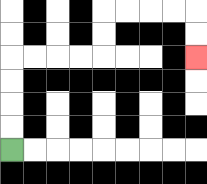{'start': '[0, 6]', 'end': '[8, 2]', 'path_directions': 'U,U,U,U,R,R,R,R,U,U,R,R,R,R,D,D', 'path_coordinates': '[[0, 6], [0, 5], [0, 4], [0, 3], [0, 2], [1, 2], [2, 2], [3, 2], [4, 2], [4, 1], [4, 0], [5, 0], [6, 0], [7, 0], [8, 0], [8, 1], [8, 2]]'}